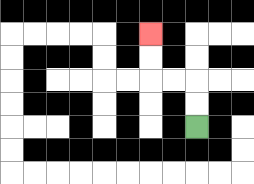{'start': '[8, 5]', 'end': '[6, 1]', 'path_directions': 'U,U,L,L,U,U', 'path_coordinates': '[[8, 5], [8, 4], [8, 3], [7, 3], [6, 3], [6, 2], [6, 1]]'}